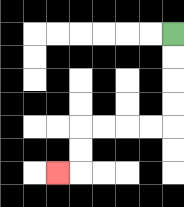{'start': '[7, 1]', 'end': '[2, 7]', 'path_directions': 'D,D,D,D,L,L,L,L,D,D,L', 'path_coordinates': '[[7, 1], [7, 2], [7, 3], [7, 4], [7, 5], [6, 5], [5, 5], [4, 5], [3, 5], [3, 6], [3, 7], [2, 7]]'}